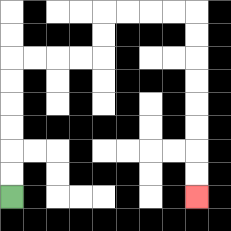{'start': '[0, 8]', 'end': '[8, 8]', 'path_directions': 'U,U,U,U,U,U,R,R,R,R,U,U,R,R,R,R,D,D,D,D,D,D,D,D', 'path_coordinates': '[[0, 8], [0, 7], [0, 6], [0, 5], [0, 4], [0, 3], [0, 2], [1, 2], [2, 2], [3, 2], [4, 2], [4, 1], [4, 0], [5, 0], [6, 0], [7, 0], [8, 0], [8, 1], [8, 2], [8, 3], [8, 4], [8, 5], [8, 6], [8, 7], [8, 8]]'}